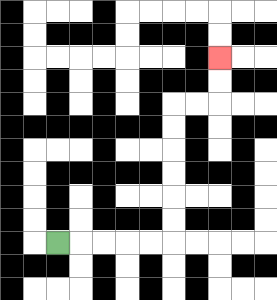{'start': '[2, 10]', 'end': '[9, 2]', 'path_directions': 'R,R,R,R,R,U,U,U,U,U,U,R,R,U,U', 'path_coordinates': '[[2, 10], [3, 10], [4, 10], [5, 10], [6, 10], [7, 10], [7, 9], [7, 8], [7, 7], [7, 6], [7, 5], [7, 4], [8, 4], [9, 4], [9, 3], [9, 2]]'}